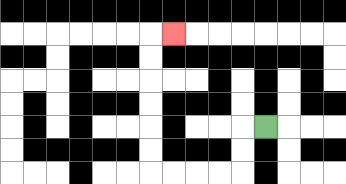{'start': '[11, 5]', 'end': '[7, 1]', 'path_directions': 'L,D,D,L,L,L,L,U,U,U,U,U,U,R', 'path_coordinates': '[[11, 5], [10, 5], [10, 6], [10, 7], [9, 7], [8, 7], [7, 7], [6, 7], [6, 6], [6, 5], [6, 4], [6, 3], [6, 2], [6, 1], [7, 1]]'}